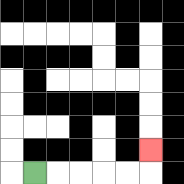{'start': '[1, 7]', 'end': '[6, 6]', 'path_directions': 'R,R,R,R,R,U', 'path_coordinates': '[[1, 7], [2, 7], [3, 7], [4, 7], [5, 7], [6, 7], [6, 6]]'}